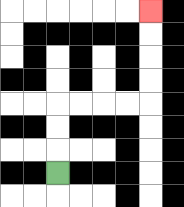{'start': '[2, 7]', 'end': '[6, 0]', 'path_directions': 'U,U,U,R,R,R,R,U,U,U,U', 'path_coordinates': '[[2, 7], [2, 6], [2, 5], [2, 4], [3, 4], [4, 4], [5, 4], [6, 4], [6, 3], [6, 2], [6, 1], [6, 0]]'}